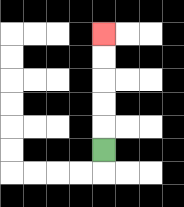{'start': '[4, 6]', 'end': '[4, 1]', 'path_directions': 'U,U,U,U,U', 'path_coordinates': '[[4, 6], [4, 5], [4, 4], [4, 3], [4, 2], [4, 1]]'}